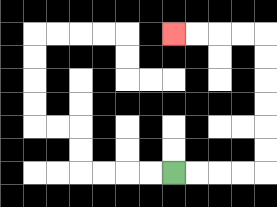{'start': '[7, 7]', 'end': '[7, 1]', 'path_directions': 'R,R,R,R,U,U,U,U,U,U,L,L,L,L', 'path_coordinates': '[[7, 7], [8, 7], [9, 7], [10, 7], [11, 7], [11, 6], [11, 5], [11, 4], [11, 3], [11, 2], [11, 1], [10, 1], [9, 1], [8, 1], [7, 1]]'}